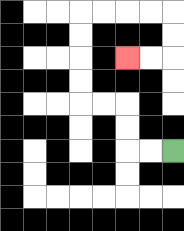{'start': '[7, 6]', 'end': '[5, 2]', 'path_directions': 'L,L,U,U,L,L,U,U,U,U,R,R,R,R,D,D,L,L', 'path_coordinates': '[[7, 6], [6, 6], [5, 6], [5, 5], [5, 4], [4, 4], [3, 4], [3, 3], [3, 2], [3, 1], [3, 0], [4, 0], [5, 0], [6, 0], [7, 0], [7, 1], [7, 2], [6, 2], [5, 2]]'}